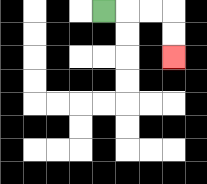{'start': '[4, 0]', 'end': '[7, 2]', 'path_directions': 'R,R,R,D,D', 'path_coordinates': '[[4, 0], [5, 0], [6, 0], [7, 0], [7, 1], [7, 2]]'}